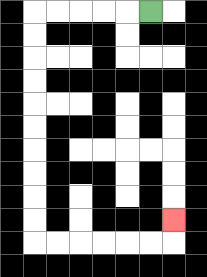{'start': '[6, 0]', 'end': '[7, 9]', 'path_directions': 'L,L,L,L,L,D,D,D,D,D,D,D,D,D,D,R,R,R,R,R,R,U', 'path_coordinates': '[[6, 0], [5, 0], [4, 0], [3, 0], [2, 0], [1, 0], [1, 1], [1, 2], [1, 3], [1, 4], [1, 5], [1, 6], [1, 7], [1, 8], [1, 9], [1, 10], [2, 10], [3, 10], [4, 10], [5, 10], [6, 10], [7, 10], [7, 9]]'}